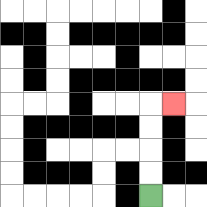{'start': '[6, 8]', 'end': '[7, 4]', 'path_directions': 'U,U,U,U,R', 'path_coordinates': '[[6, 8], [6, 7], [6, 6], [6, 5], [6, 4], [7, 4]]'}